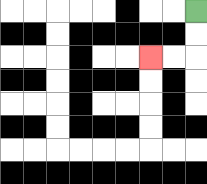{'start': '[8, 0]', 'end': '[6, 2]', 'path_directions': 'D,D,L,L', 'path_coordinates': '[[8, 0], [8, 1], [8, 2], [7, 2], [6, 2]]'}